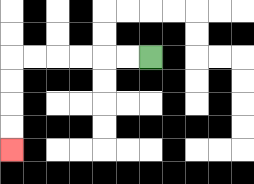{'start': '[6, 2]', 'end': '[0, 6]', 'path_directions': 'L,L,L,L,L,L,D,D,D,D', 'path_coordinates': '[[6, 2], [5, 2], [4, 2], [3, 2], [2, 2], [1, 2], [0, 2], [0, 3], [0, 4], [0, 5], [0, 6]]'}